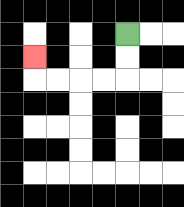{'start': '[5, 1]', 'end': '[1, 2]', 'path_directions': 'D,D,L,L,L,L,U', 'path_coordinates': '[[5, 1], [5, 2], [5, 3], [4, 3], [3, 3], [2, 3], [1, 3], [1, 2]]'}